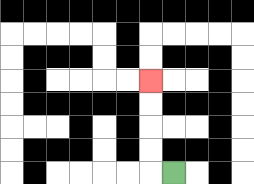{'start': '[7, 7]', 'end': '[6, 3]', 'path_directions': 'L,U,U,U,U', 'path_coordinates': '[[7, 7], [6, 7], [6, 6], [6, 5], [6, 4], [6, 3]]'}